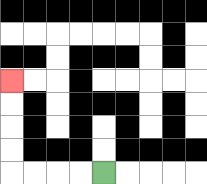{'start': '[4, 7]', 'end': '[0, 3]', 'path_directions': 'L,L,L,L,U,U,U,U', 'path_coordinates': '[[4, 7], [3, 7], [2, 7], [1, 7], [0, 7], [0, 6], [0, 5], [0, 4], [0, 3]]'}